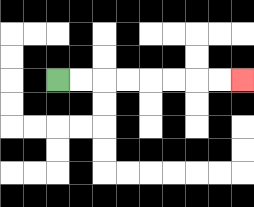{'start': '[2, 3]', 'end': '[10, 3]', 'path_directions': 'R,R,R,R,R,R,R,R', 'path_coordinates': '[[2, 3], [3, 3], [4, 3], [5, 3], [6, 3], [7, 3], [8, 3], [9, 3], [10, 3]]'}